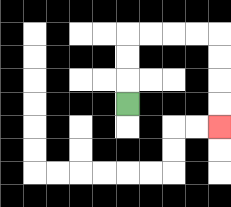{'start': '[5, 4]', 'end': '[9, 5]', 'path_directions': 'U,U,U,R,R,R,R,D,D,D,D', 'path_coordinates': '[[5, 4], [5, 3], [5, 2], [5, 1], [6, 1], [7, 1], [8, 1], [9, 1], [9, 2], [9, 3], [9, 4], [9, 5]]'}